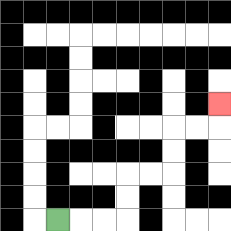{'start': '[2, 9]', 'end': '[9, 4]', 'path_directions': 'R,R,R,U,U,R,R,U,U,R,R,U', 'path_coordinates': '[[2, 9], [3, 9], [4, 9], [5, 9], [5, 8], [5, 7], [6, 7], [7, 7], [7, 6], [7, 5], [8, 5], [9, 5], [9, 4]]'}